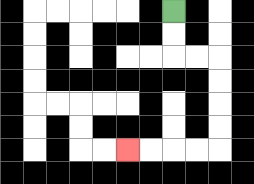{'start': '[7, 0]', 'end': '[5, 6]', 'path_directions': 'D,D,R,R,D,D,D,D,L,L,L,L', 'path_coordinates': '[[7, 0], [7, 1], [7, 2], [8, 2], [9, 2], [9, 3], [9, 4], [9, 5], [9, 6], [8, 6], [7, 6], [6, 6], [5, 6]]'}